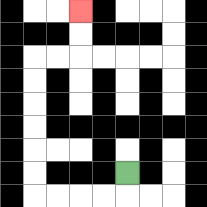{'start': '[5, 7]', 'end': '[3, 0]', 'path_directions': 'D,L,L,L,L,U,U,U,U,U,U,R,R,U,U', 'path_coordinates': '[[5, 7], [5, 8], [4, 8], [3, 8], [2, 8], [1, 8], [1, 7], [1, 6], [1, 5], [1, 4], [1, 3], [1, 2], [2, 2], [3, 2], [3, 1], [3, 0]]'}